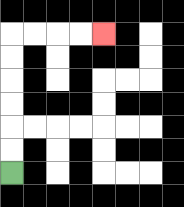{'start': '[0, 7]', 'end': '[4, 1]', 'path_directions': 'U,U,U,U,U,U,R,R,R,R', 'path_coordinates': '[[0, 7], [0, 6], [0, 5], [0, 4], [0, 3], [0, 2], [0, 1], [1, 1], [2, 1], [3, 1], [4, 1]]'}